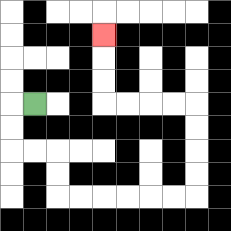{'start': '[1, 4]', 'end': '[4, 1]', 'path_directions': 'L,D,D,R,R,D,D,R,R,R,R,R,R,U,U,U,U,L,L,L,L,U,U,U', 'path_coordinates': '[[1, 4], [0, 4], [0, 5], [0, 6], [1, 6], [2, 6], [2, 7], [2, 8], [3, 8], [4, 8], [5, 8], [6, 8], [7, 8], [8, 8], [8, 7], [8, 6], [8, 5], [8, 4], [7, 4], [6, 4], [5, 4], [4, 4], [4, 3], [4, 2], [4, 1]]'}